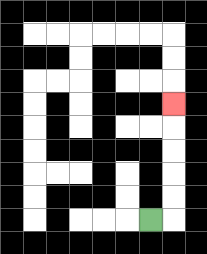{'start': '[6, 9]', 'end': '[7, 4]', 'path_directions': 'R,U,U,U,U,U', 'path_coordinates': '[[6, 9], [7, 9], [7, 8], [7, 7], [7, 6], [7, 5], [7, 4]]'}